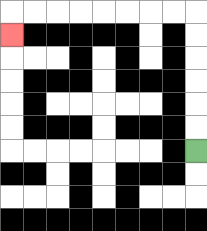{'start': '[8, 6]', 'end': '[0, 1]', 'path_directions': 'U,U,U,U,U,U,L,L,L,L,L,L,L,L,D', 'path_coordinates': '[[8, 6], [8, 5], [8, 4], [8, 3], [8, 2], [8, 1], [8, 0], [7, 0], [6, 0], [5, 0], [4, 0], [3, 0], [2, 0], [1, 0], [0, 0], [0, 1]]'}